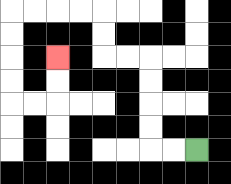{'start': '[8, 6]', 'end': '[2, 2]', 'path_directions': 'L,L,U,U,U,U,L,L,U,U,L,L,L,L,D,D,D,D,R,R,U,U', 'path_coordinates': '[[8, 6], [7, 6], [6, 6], [6, 5], [6, 4], [6, 3], [6, 2], [5, 2], [4, 2], [4, 1], [4, 0], [3, 0], [2, 0], [1, 0], [0, 0], [0, 1], [0, 2], [0, 3], [0, 4], [1, 4], [2, 4], [2, 3], [2, 2]]'}